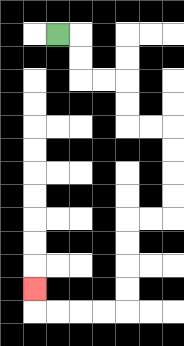{'start': '[2, 1]', 'end': '[1, 12]', 'path_directions': 'R,D,D,R,R,D,D,R,R,D,D,D,D,L,L,D,D,D,D,L,L,L,L,U', 'path_coordinates': '[[2, 1], [3, 1], [3, 2], [3, 3], [4, 3], [5, 3], [5, 4], [5, 5], [6, 5], [7, 5], [7, 6], [7, 7], [7, 8], [7, 9], [6, 9], [5, 9], [5, 10], [5, 11], [5, 12], [5, 13], [4, 13], [3, 13], [2, 13], [1, 13], [1, 12]]'}